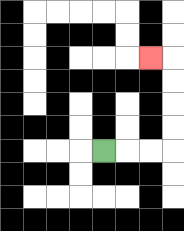{'start': '[4, 6]', 'end': '[6, 2]', 'path_directions': 'R,R,R,U,U,U,U,L', 'path_coordinates': '[[4, 6], [5, 6], [6, 6], [7, 6], [7, 5], [7, 4], [7, 3], [7, 2], [6, 2]]'}